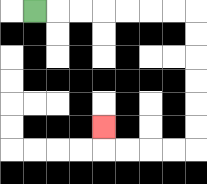{'start': '[1, 0]', 'end': '[4, 5]', 'path_directions': 'R,R,R,R,R,R,R,D,D,D,D,D,D,L,L,L,L,U', 'path_coordinates': '[[1, 0], [2, 0], [3, 0], [4, 0], [5, 0], [6, 0], [7, 0], [8, 0], [8, 1], [8, 2], [8, 3], [8, 4], [8, 5], [8, 6], [7, 6], [6, 6], [5, 6], [4, 6], [4, 5]]'}